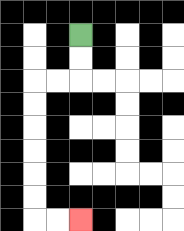{'start': '[3, 1]', 'end': '[3, 9]', 'path_directions': 'D,D,L,L,D,D,D,D,D,D,R,R', 'path_coordinates': '[[3, 1], [3, 2], [3, 3], [2, 3], [1, 3], [1, 4], [1, 5], [1, 6], [1, 7], [1, 8], [1, 9], [2, 9], [3, 9]]'}